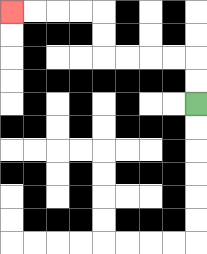{'start': '[8, 4]', 'end': '[0, 0]', 'path_directions': 'U,U,L,L,L,L,U,U,L,L,L,L', 'path_coordinates': '[[8, 4], [8, 3], [8, 2], [7, 2], [6, 2], [5, 2], [4, 2], [4, 1], [4, 0], [3, 0], [2, 0], [1, 0], [0, 0]]'}